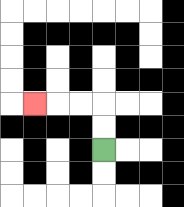{'start': '[4, 6]', 'end': '[1, 4]', 'path_directions': 'U,U,L,L,L', 'path_coordinates': '[[4, 6], [4, 5], [4, 4], [3, 4], [2, 4], [1, 4]]'}